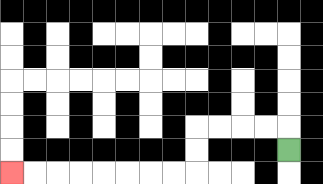{'start': '[12, 6]', 'end': '[0, 7]', 'path_directions': 'U,L,L,L,L,D,D,L,L,L,L,L,L,L,L', 'path_coordinates': '[[12, 6], [12, 5], [11, 5], [10, 5], [9, 5], [8, 5], [8, 6], [8, 7], [7, 7], [6, 7], [5, 7], [4, 7], [3, 7], [2, 7], [1, 7], [0, 7]]'}